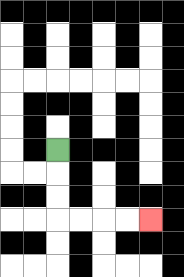{'start': '[2, 6]', 'end': '[6, 9]', 'path_directions': 'D,D,D,R,R,R,R', 'path_coordinates': '[[2, 6], [2, 7], [2, 8], [2, 9], [3, 9], [4, 9], [5, 9], [6, 9]]'}